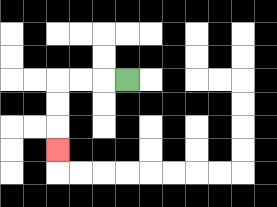{'start': '[5, 3]', 'end': '[2, 6]', 'path_directions': 'L,L,L,D,D,D', 'path_coordinates': '[[5, 3], [4, 3], [3, 3], [2, 3], [2, 4], [2, 5], [2, 6]]'}